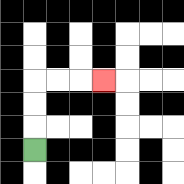{'start': '[1, 6]', 'end': '[4, 3]', 'path_directions': 'U,U,U,R,R,R', 'path_coordinates': '[[1, 6], [1, 5], [1, 4], [1, 3], [2, 3], [3, 3], [4, 3]]'}